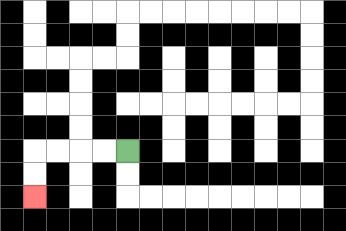{'start': '[5, 6]', 'end': '[1, 8]', 'path_directions': 'L,L,L,L,D,D', 'path_coordinates': '[[5, 6], [4, 6], [3, 6], [2, 6], [1, 6], [1, 7], [1, 8]]'}